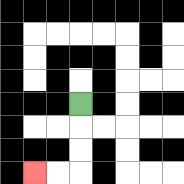{'start': '[3, 4]', 'end': '[1, 7]', 'path_directions': 'D,D,D,L,L', 'path_coordinates': '[[3, 4], [3, 5], [3, 6], [3, 7], [2, 7], [1, 7]]'}